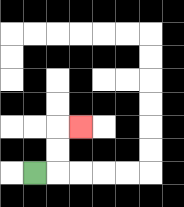{'start': '[1, 7]', 'end': '[3, 5]', 'path_directions': 'R,U,U,R', 'path_coordinates': '[[1, 7], [2, 7], [2, 6], [2, 5], [3, 5]]'}